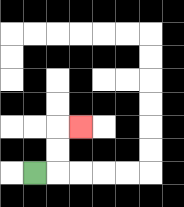{'start': '[1, 7]', 'end': '[3, 5]', 'path_directions': 'R,U,U,R', 'path_coordinates': '[[1, 7], [2, 7], [2, 6], [2, 5], [3, 5]]'}